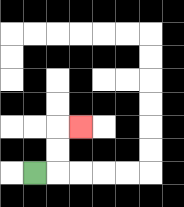{'start': '[1, 7]', 'end': '[3, 5]', 'path_directions': 'R,U,U,R', 'path_coordinates': '[[1, 7], [2, 7], [2, 6], [2, 5], [3, 5]]'}